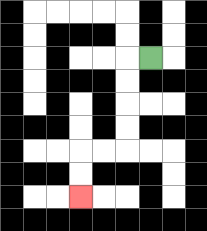{'start': '[6, 2]', 'end': '[3, 8]', 'path_directions': 'L,D,D,D,D,L,L,D,D', 'path_coordinates': '[[6, 2], [5, 2], [5, 3], [5, 4], [5, 5], [5, 6], [4, 6], [3, 6], [3, 7], [3, 8]]'}